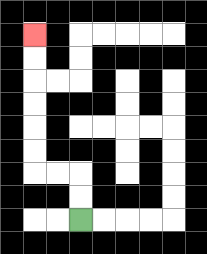{'start': '[3, 9]', 'end': '[1, 1]', 'path_directions': 'U,U,L,L,U,U,U,U,U,U', 'path_coordinates': '[[3, 9], [3, 8], [3, 7], [2, 7], [1, 7], [1, 6], [1, 5], [1, 4], [1, 3], [1, 2], [1, 1]]'}